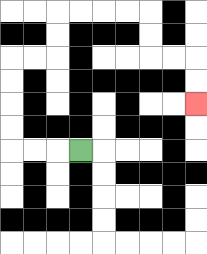{'start': '[3, 6]', 'end': '[8, 4]', 'path_directions': 'L,L,L,U,U,U,U,R,R,U,U,R,R,R,R,D,D,R,R,D,D', 'path_coordinates': '[[3, 6], [2, 6], [1, 6], [0, 6], [0, 5], [0, 4], [0, 3], [0, 2], [1, 2], [2, 2], [2, 1], [2, 0], [3, 0], [4, 0], [5, 0], [6, 0], [6, 1], [6, 2], [7, 2], [8, 2], [8, 3], [8, 4]]'}